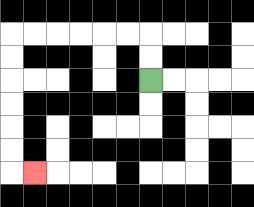{'start': '[6, 3]', 'end': '[1, 7]', 'path_directions': 'U,U,L,L,L,L,L,L,D,D,D,D,D,D,R', 'path_coordinates': '[[6, 3], [6, 2], [6, 1], [5, 1], [4, 1], [3, 1], [2, 1], [1, 1], [0, 1], [0, 2], [0, 3], [0, 4], [0, 5], [0, 6], [0, 7], [1, 7]]'}